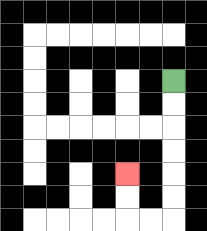{'start': '[7, 3]', 'end': '[5, 7]', 'path_directions': 'D,D,D,D,D,D,L,L,U,U', 'path_coordinates': '[[7, 3], [7, 4], [7, 5], [7, 6], [7, 7], [7, 8], [7, 9], [6, 9], [5, 9], [5, 8], [5, 7]]'}